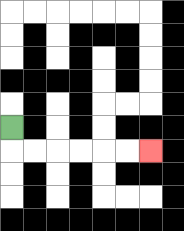{'start': '[0, 5]', 'end': '[6, 6]', 'path_directions': 'D,R,R,R,R,R,R', 'path_coordinates': '[[0, 5], [0, 6], [1, 6], [2, 6], [3, 6], [4, 6], [5, 6], [6, 6]]'}